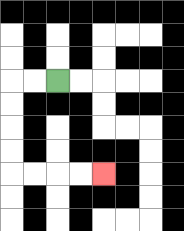{'start': '[2, 3]', 'end': '[4, 7]', 'path_directions': 'L,L,D,D,D,D,R,R,R,R', 'path_coordinates': '[[2, 3], [1, 3], [0, 3], [0, 4], [0, 5], [0, 6], [0, 7], [1, 7], [2, 7], [3, 7], [4, 7]]'}